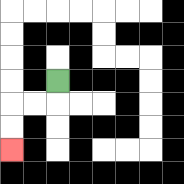{'start': '[2, 3]', 'end': '[0, 6]', 'path_directions': 'D,L,L,D,D', 'path_coordinates': '[[2, 3], [2, 4], [1, 4], [0, 4], [0, 5], [0, 6]]'}